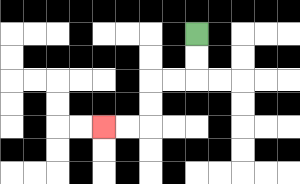{'start': '[8, 1]', 'end': '[4, 5]', 'path_directions': 'D,D,L,L,D,D,L,L', 'path_coordinates': '[[8, 1], [8, 2], [8, 3], [7, 3], [6, 3], [6, 4], [6, 5], [5, 5], [4, 5]]'}